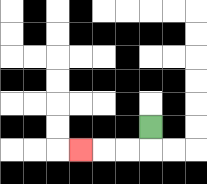{'start': '[6, 5]', 'end': '[3, 6]', 'path_directions': 'D,L,L,L', 'path_coordinates': '[[6, 5], [6, 6], [5, 6], [4, 6], [3, 6]]'}